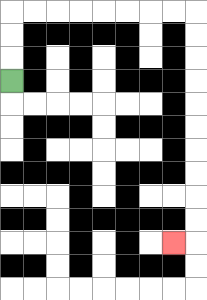{'start': '[0, 3]', 'end': '[7, 10]', 'path_directions': 'U,U,U,R,R,R,R,R,R,R,R,D,D,D,D,D,D,D,D,D,D,L', 'path_coordinates': '[[0, 3], [0, 2], [0, 1], [0, 0], [1, 0], [2, 0], [3, 0], [4, 0], [5, 0], [6, 0], [7, 0], [8, 0], [8, 1], [8, 2], [8, 3], [8, 4], [8, 5], [8, 6], [8, 7], [8, 8], [8, 9], [8, 10], [7, 10]]'}